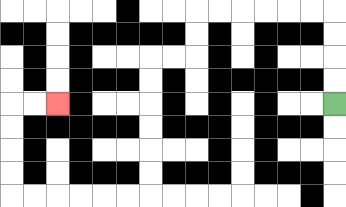{'start': '[14, 4]', 'end': '[2, 4]', 'path_directions': 'U,U,U,U,L,L,L,L,L,L,D,D,L,L,D,D,D,D,D,D,L,L,L,L,L,L,U,U,U,U,R,R', 'path_coordinates': '[[14, 4], [14, 3], [14, 2], [14, 1], [14, 0], [13, 0], [12, 0], [11, 0], [10, 0], [9, 0], [8, 0], [8, 1], [8, 2], [7, 2], [6, 2], [6, 3], [6, 4], [6, 5], [6, 6], [6, 7], [6, 8], [5, 8], [4, 8], [3, 8], [2, 8], [1, 8], [0, 8], [0, 7], [0, 6], [0, 5], [0, 4], [1, 4], [2, 4]]'}